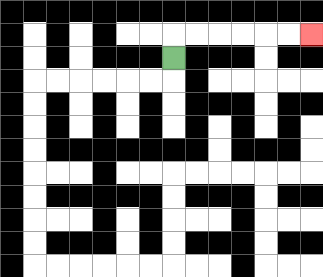{'start': '[7, 2]', 'end': '[13, 1]', 'path_directions': 'U,R,R,R,R,R,R', 'path_coordinates': '[[7, 2], [7, 1], [8, 1], [9, 1], [10, 1], [11, 1], [12, 1], [13, 1]]'}